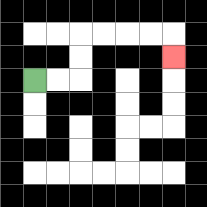{'start': '[1, 3]', 'end': '[7, 2]', 'path_directions': 'R,R,U,U,R,R,R,R,D', 'path_coordinates': '[[1, 3], [2, 3], [3, 3], [3, 2], [3, 1], [4, 1], [5, 1], [6, 1], [7, 1], [7, 2]]'}